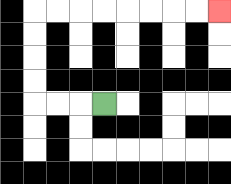{'start': '[4, 4]', 'end': '[9, 0]', 'path_directions': 'L,L,L,U,U,U,U,R,R,R,R,R,R,R,R', 'path_coordinates': '[[4, 4], [3, 4], [2, 4], [1, 4], [1, 3], [1, 2], [1, 1], [1, 0], [2, 0], [3, 0], [4, 0], [5, 0], [6, 0], [7, 0], [8, 0], [9, 0]]'}